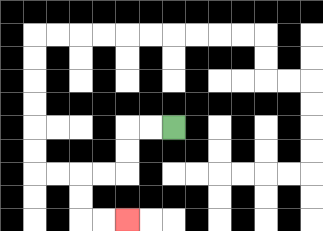{'start': '[7, 5]', 'end': '[5, 9]', 'path_directions': 'L,L,D,D,L,L,D,D,R,R', 'path_coordinates': '[[7, 5], [6, 5], [5, 5], [5, 6], [5, 7], [4, 7], [3, 7], [3, 8], [3, 9], [4, 9], [5, 9]]'}